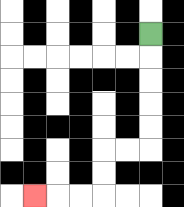{'start': '[6, 1]', 'end': '[1, 8]', 'path_directions': 'D,D,D,D,D,L,L,D,D,L,L,L', 'path_coordinates': '[[6, 1], [6, 2], [6, 3], [6, 4], [6, 5], [6, 6], [5, 6], [4, 6], [4, 7], [4, 8], [3, 8], [2, 8], [1, 8]]'}